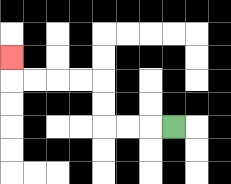{'start': '[7, 5]', 'end': '[0, 2]', 'path_directions': 'L,L,L,U,U,L,L,L,L,U', 'path_coordinates': '[[7, 5], [6, 5], [5, 5], [4, 5], [4, 4], [4, 3], [3, 3], [2, 3], [1, 3], [0, 3], [0, 2]]'}